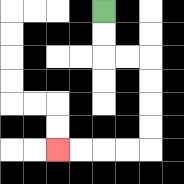{'start': '[4, 0]', 'end': '[2, 6]', 'path_directions': 'D,D,R,R,D,D,D,D,L,L,L,L', 'path_coordinates': '[[4, 0], [4, 1], [4, 2], [5, 2], [6, 2], [6, 3], [6, 4], [6, 5], [6, 6], [5, 6], [4, 6], [3, 6], [2, 6]]'}